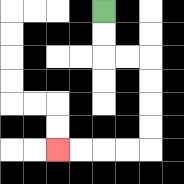{'start': '[4, 0]', 'end': '[2, 6]', 'path_directions': 'D,D,R,R,D,D,D,D,L,L,L,L', 'path_coordinates': '[[4, 0], [4, 1], [4, 2], [5, 2], [6, 2], [6, 3], [6, 4], [6, 5], [6, 6], [5, 6], [4, 6], [3, 6], [2, 6]]'}